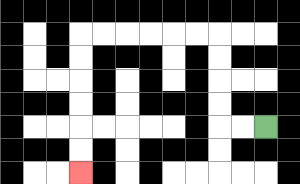{'start': '[11, 5]', 'end': '[3, 7]', 'path_directions': 'L,L,U,U,U,U,L,L,L,L,L,L,D,D,D,D,D,D', 'path_coordinates': '[[11, 5], [10, 5], [9, 5], [9, 4], [9, 3], [9, 2], [9, 1], [8, 1], [7, 1], [6, 1], [5, 1], [4, 1], [3, 1], [3, 2], [3, 3], [3, 4], [3, 5], [3, 6], [3, 7]]'}